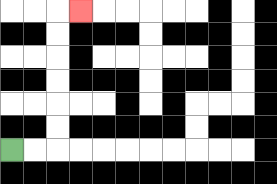{'start': '[0, 6]', 'end': '[3, 0]', 'path_directions': 'R,R,U,U,U,U,U,U,R', 'path_coordinates': '[[0, 6], [1, 6], [2, 6], [2, 5], [2, 4], [2, 3], [2, 2], [2, 1], [2, 0], [3, 0]]'}